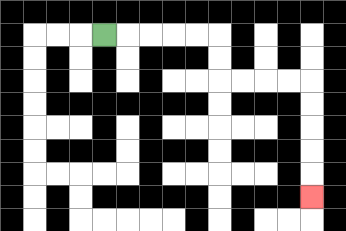{'start': '[4, 1]', 'end': '[13, 8]', 'path_directions': 'R,R,R,R,R,D,D,R,R,R,R,D,D,D,D,D', 'path_coordinates': '[[4, 1], [5, 1], [6, 1], [7, 1], [8, 1], [9, 1], [9, 2], [9, 3], [10, 3], [11, 3], [12, 3], [13, 3], [13, 4], [13, 5], [13, 6], [13, 7], [13, 8]]'}